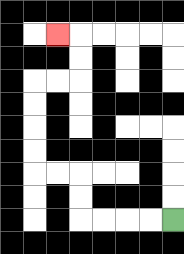{'start': '[7, 9]', 'end': '[2, 1]', 'path_directions': 'L,L,L,L,U,U,L,L,U,U,U,U,R,R,U,U,L', 'path_coordinates': '[[7, 9], [6, 9], [5, 9], [4, 9], [3, 9], [3, 8], [3, 7], [2, 7], [1, 7], [1, 6], [1, 5], [1, 4], [1, 3], [2, 3], [3, 3], [3, 2], [3, 1], [2, 1]]'}